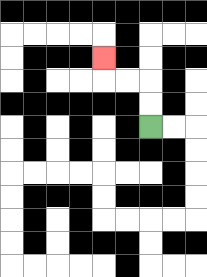{'start': '[6, 5]', 'end': '[4, 2]', 'path_directions': 'U,U,L,L,U', 'path_coordinates': '[[6, 5], [6, 4], [6, 3], [5, 3], [4, 3], [4, 2]]'}